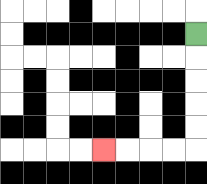{'start': '[8, 1]', 'end': '[4, 6]', 'path_directions': 'D,D,D,D,D,L,L,L,L', 'path_coordinates': '[[8, 1], [8, 2], [8, 3], [8, 4], [8, 5], [8, 6], [7, 6], [6, 6], [5, 6], [4, 6]]'}